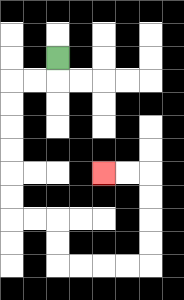{'start': '[2, 2]', 'end': '[4, 7]', 'path_directions': 'D,L,L,D,D,D,D,D,D,R,R,D,D,R,R,R,R,U,U,U,U,L,L', 'path_coordinates': '[[2, 2], [2, 3], [1, 3], [0, 3], [0, 4], [0, 5], [0, 6], [0, 7], [0, 8], [0, 9], [1, 9], [2, 9], [2, 10], [2, 11], [3, 11], [4, 11], [5, 11], [6, 11], [6, 10], [6, 9], [6, 8], [6, 7], [5, 7], [4, 7]]'}